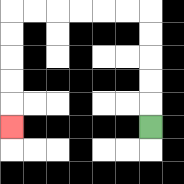{'start': '[6, 5]', 'end': '[0, 5]', 'path_directions': 'U,U,U,U,U,L,L,L,L,L,L,D,D,D,D,D', 'path_coordinates': '[[6, 5], [6, 4], [6, 3], [6, 2], [6, 1], [6, 0], [5, 0], [4, 0], [3, 0], [2, 0], [1, 0], [0, 0], [0, 1], [0, 2], [0, 3], [0, 4], [0, 5]]'}